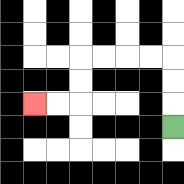{'start': '[7, 5]', 'end': '[1, 4]', 'path_directions': 'U,U,U,L,L,L,L,D,D,L,L', 'path_coordinates': '[[7, 5], [7, 4], [7, 3], [7, 2], [6, 2], [5, 2], [4, 2], [3, 2], [3, 3], [3, 4], [2, 4], [1, 4]]'}